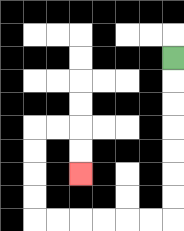{'start': '[7, 2]', 'end': '[3, 7]', 'path_directions': 'D,D,D,D,D,D,D,L,L,L,L,L,L,U,U,U,U,R,R,D,D', 'path_coordinates': '[[7, 2], [7, 3], [7, 4], [7, 5], [7, 6], [7, 7], [7, 8], [7, 9], [6, 9], [5, 9], [4, 9], [3, 9], [2, 9], [1, 9], [1, 8], [1, 7], [1, 6], [1, 5], [2, 5], [3, 5], [3, 6], [3, 7]]'}